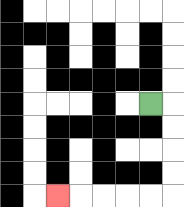{'start': '[6, 4]', 'end': '[2, 8]', 'path_directions': 'R,D,D,D,D,L,L,L,L,L', 'path_coordinates': '[[6, 4], [7, 4], [7, 5], [7, 6], [7, 7], [7, 8], [6, 8], [5, 8], [4, 8], [3, 8], [2, 8]]'}